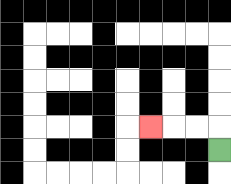{'start': '[9, 6]', 'end': '[6, 5]', 'path_directions': 'U,L,L,L', 'path_coordinates': '[[9, 6], [9, 5], [8, 5], [7, 5], [6, 5]]'}